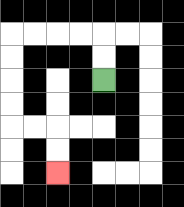{'start': '[4, 3]', 'end': '[2, 7]', 'path_directions': 'U,U,L,L,L,L,D,D,D,D,R,R,D,D', 'path_coordinates': '[[4, 3], [4, 2], [4, 1], [3, 1], [2, 1], [1, 1], [0, 1], [0, 2], [0, 3], [0, 4], [0, 5], [1, 5], [2, 5], [2, 6], [2, 7]]'}